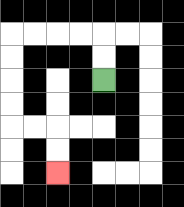{'start': '[4, 3]', 'end': '[2, 7]', 'path_directions': 'U,U,L,L,L,L,D,D,D,D,R,R,D,D', 'path_coordinates': '[[4, 3], [4, 2], [4, 1], [3, 1], [2, 1], [1, 1], [0, 1], [0, 2], [0, 3], [0, 4], [0, 5], [1, 5], [2, 5], [2, 6], [2, 7]]'}